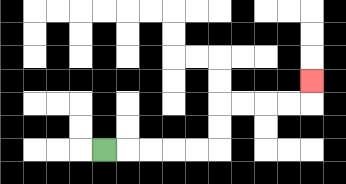{'start': '[4, 6]', 'end': '[13, 3]', 'path_directions': 'R,R,R,R,R,U,U,R,R,R,R,U', 'path_coordinates': '[[4, 6], [5, 6], [6, 6], [7, 6], [8, 6], [9, 6], [9, 5], [9, 4], [10, 4], [11, 4], [12, 4], [13, 4], [13, 3]]'}